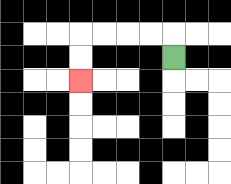{'start': '[7, 2]', 'end': '[3, 3]', 'path_directions': 'U,L,L,L,L,D,D', 'path_coordinates': '[[7, 2], [7, 1], [6, 1], [5, 1], [4, 1], [3, 1], [3, 2], [3, 3]]'}